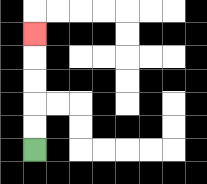{'start': '[1, 6]', 'end': '[1, 1]', 'path_directions': 'U,U,U,U,U', 'path_coordinates': '[[1, 6], [1, 5], [1, 4], [1, 3], [1, 2], [1, 1]]'}